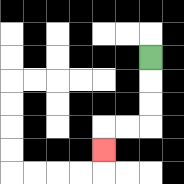{'start': '[6, 2]', 'end': '[4, 6]', 'path_directions': 'D,D,D,L,L,D', 'path_coordinates': '[[6, 2], [6, 3], [6, 4], [6, 5], [5, 5], [4, 5], [4, 6]]'}